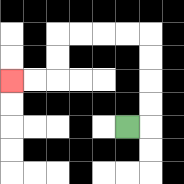{'start': '[5, 5]', 'end': '[0, 3]', 'path_directions': 'R,U,U,U,U,L,L,L,L,D,D,L,L', 'path_coordinates': '[[5, 5], [6, 5], [6, 4], [6, 3], [6, 2], [6, 1], [5, 1], [4, 1], [3, 1], [2, 1], [2, 2], [2, 3], [1, 3], [0, 3]]'}